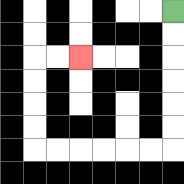{'start': '[7, 0]', 'end': '[3, 2]', 'path_directions': 'D,D,D,D,D,D,L,L,L,L,L,L,U,U,U,U,R,R', 'path_coordinates': '[[7, 0], [7, 1], [7, 2], [7, 3], [7, 4], [7, 5], [7, 6], [6, 6], [5, 6], [4, 6], [3, 6], [2, 6], [1, 6], [1, 5], [1, 4], [1, 3], [1, 2], [2, 2], [3, 2]]'}